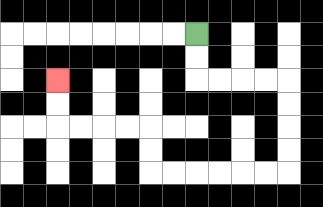{'start': '[8, 1]', 'end': '[2, 3]', 'path_directions': 'D,D,R,R,R,R,D,D,D,D,L,L,L,L,L,L,U,U,L,L,L,L,U,U', 'path_coordinates': '[[8, 1], [8, 2], [8, 3], [9, 3], [10, 3], [11, 3], [12, 3], [12, 4], [12, 5], [12, 6], [12, 7], [11, 7], [10, 7], [9, 7], [8, 7], [7, 7], [6, 7], [6, 6], [6, 5], [5, 5], [4, 5], [3, 5], [2, 5], [2, 4], [2, 3]]'}